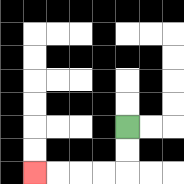{'start': '[5, 5]', 'end': '[1, 7]', 'path_directions': 'D,D,L,L,L,L', 'path_coordinates': '[[5, 5], [5, 6], [5, 7], [4, 7], [3, 7], [2, 7], [1, 7]]'}